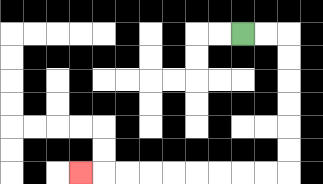{'start': '[10, 1]', 'end': '[3, 7]', 'path_directions': 'R,R,D,D,D,D,D,D,L,L,L,L,L,L,L,L,L', 'path_coordinates': '[[10, 1], [11, 1], [12, 1], [12, 2], [12, 3], [12, 4], [12, 5], [12, 6], [12, 7], [11, 7], [10, 7], [9, 7], [8, 7], [7, 7], [6, 7], [5, 7], [4, 7], [3, 7]]'}